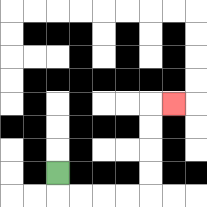{'start': '[2, 7]', 'end': '[7, 4]', 'path_directions': 'D,R,R,R,R,U,U,U,U,R', 'path_coordinates': '[[2, 7], [2, 8], [3, 8], [4, 8], [5, 8], [6, 8], [6, 7], [6, 6], [6, 5], [6, 4], [7, 4]]'}